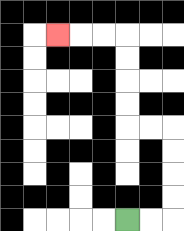{'start': '[5, 9]', 'end': '[2, 1]', 'path_directions': 'R,R,U,U,U,U,L,L,U,U,U,U,L,L,L', 'path_coordinates': '[[5, 9], [6, 9], [7, 9], [7, 8], [7, 7], [7, 6], [7, 5], [6, 5], [5, 5], [5, 4], [5, 3], [5, 2], [5, 1], [4, 1], [3, 1], [2, 1]]'}